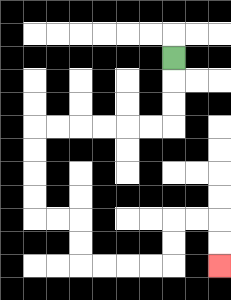{'start': '[7, 2]', 'end': '[9, 11]', 'path_directions': 'D,D,D,L,L,L,L,L,L,D,D,D,D,R,R,D,D,R,R,R,R,U,U,R,R,D,D', 'path_coordinates': '[[7, 2], [7, 3], [7, 4], [7, 5], [6, 5], [5, 5], [4, 5], [3, 5], [2, 5], [1, 5], [1, 6], [1, 7], [1, 8], [1, 9], [2, 9], [3, 9], [3, 10], [3, 11], [4, 11], [5, 11], [6, 11], [7, 11], [7, 10], [7, 9], [8, 9], [9, 9], [9, 10], [9, 11]]'}